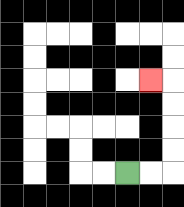{'start': '[5, 7]', 'end': '[6, 3]', 'path_directions': 'R,R,U,U,U,U,L', 'path_coordinates': '[[5, 7], [6, 7], [7, 7], [7, 6], [7, 5], [7, 4], [7, 3], [6, 3]]'}